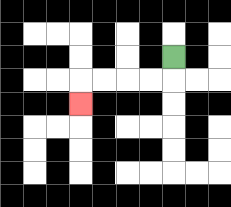{'start': '[7, 2]', 'end': '[3, 4]', 'path_directions': 'D,L,L,L,L,D', 'path_coordinates': '[[7, 2], [7, 3], [6, 3], [5, 3], [4, 3], [3, 3], [3, 4]]'}